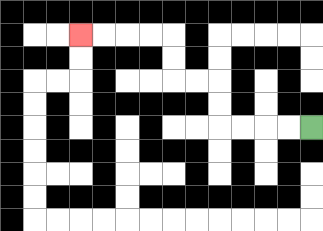{'start': '[13, 5]', 'end': '[3, 1]', 'path_directions': 'L,L,L,L,U,U,L,L,U,U,L,L,L,L', 'path_coordinates': '[[13, 5], [12, 5], [11, 5], [10, 5], [9, 5], [9, 4], [9, 3], [8, 3], [7, 3], [7, 2], [7, 1], [6, 1], [5, 1], [4, 1], [3, 1]]'}